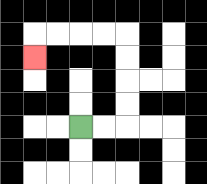{'start': '[3, 5]', 'end': '[1, 2]', 'path_directions': 'R,R,U,U,U,U,L,L,L,L,D', 'path_coordinates': '[[3, 5], [4, 5], [5, 5], [5, 4], [5, 3], [5, 2], [5, 1], [4, 1], [3, 1], [2, 1], [1, 1], [1, 2]]'}